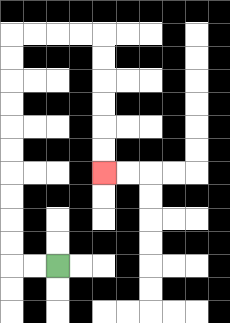{'start': '[2, 11]', 'end': '[4, 7]', 'path_directions': 'L,L,U,U,U,U,U,U,U,U,U,U,R,R,R,R,D,D,D,D,D,D', 'path_coordinates': '[[2, 11], [1, 11], [0, 11], [0, 10], [0, 9], [0, 8], [0, 7], [0, 6], [0, 5], [0, 4], [0, 3], [0, 2], [0, 1], [1, 1], [2, 1], [3, 1], [4, 1], [4, 2], [4, 3], [4, 4], [4, 5], [4, 6], [4, 7]]'}